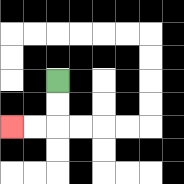{'start': '[2, 3]', 'end': '[0, 5]', 'path_directions': 'D,D,L,L', 'path_coordinates': '[[2, 3], [2, 4], [2, 5], [1, 5], [0, 5]]'}